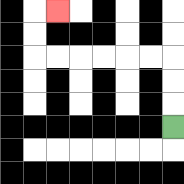{'start': '[7, 5]', 'end': '[2, 0]', 'path_directions': 'U,U,U,L,L,L,L,L,L,U,U,R', 'path_coordinates': '[[7, 5], [7, 4], [7, 3], [7, 2], [6, 2], [5, 2], [4, 2], [3, 2], [2, 2], [1, 2], [1, 1], [1, 0], [2, 0]]'}